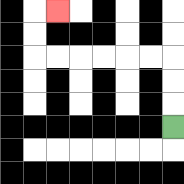{'start': '[7, 5]', 'end': '[2, 0]', 'path_directions': 'U,U,U,L,L,L,L,L,L,U,U,R', 'path_coordinates': '[[7, 5], [7, 4], [7, 3], [7, 2], [6, 2], [5, 2], [4, 2], [3, 2], [2, 2], [1, 2], [1, 1], [1, 0], [2, 0]]'}